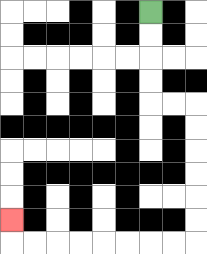{'start': '[6, 0]', 'end': '[0, 9]', 'path_directions': 'D,D,D,D,R,R,D,D,D,D,D,D,L,L,L,L,L,L,L,L,U', 'path_coordinates': '[[6, 0], [6, 1], [6, 2], [6, 3], [6, 4], [7, 4], [8, 4], [8, 5], [8, 6], [8, 7], [8, 8], [8, 9], [8, 10], [7, 10], [6, 10], [5, 10], [4, 10], [3, 10], [2, 10], [1, 10], [0, 10], [0, 9]]'}